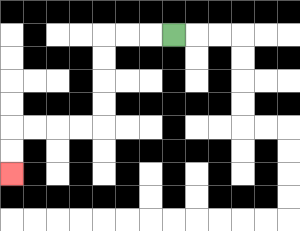{'start': '[7, 1]', 'end': '[0, 7]', 'path_directions': 'L,L,L,D,D,D,D,L,L,L,L,D,D', 'path_coordinates': '[[7, 1], [6, 1], [5, 1], [4, 1], [4, 2], [4, 3], [4, 4], [4, 5], [3, 5], [2, 5], [1, 5], [0, 5], [0, 6], [0, 7]]'}